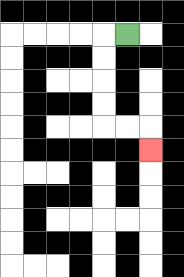{'start': '[5, 1]', 'end': '[6, 6]', 'path_directions': 'L,D,D,D,D,R,R,D', 'path_coordinates': '[[5, 1], [4, 1], [4, 2], [4, 3], [4, 4], [4, 5], [5, 5], [6, 5], [6, 6]]'}